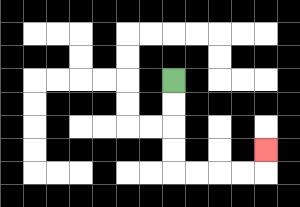{'start': '[7, 3]', 'end': '[11, 6]', 'path_directions': 'D,D,D,D,R,R,R,R,U', 'path_coordinates': '[[7, 3], [7, 4], [7, 5], [7, 6], [7, 7], [8, 7], [9, 7], [10, 7], [11, 7], [11, 6]]'}